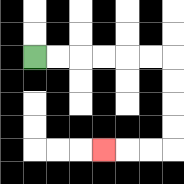{'start': '[1, 2]', 'end': '[4, 6]', 'path_directions': 'R,R,R,R,R,R,D,D,D,D,L,L,L', 'path_coordinates': '[[1, 2], [2, 2], [3, 2], [4, 2], [5, 2], [6, 2], [7, 2], [7, 3], [7, 4], [7, 5], [7, 6], [6, 6], [5, 6], [4, 6]]'}